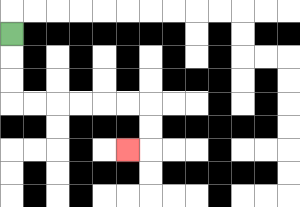{'start': '[0, 1]', 'end': '[5, 6]', 'path_directions': 'D,D,D,R,R,R,R,R,R,D,D,L', 'path_coordinates': '[[0, 1], [0, 2], [0, 3], [0, 4], [1, 4], [2, 4], [3, 4], [4, 4], [5, 4], [6, 4], [6, 5], [6, 6], [5, 6]]'}